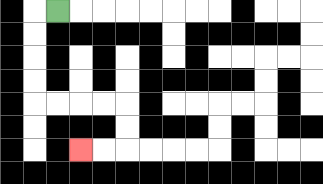{'start': '[2, 0]', 'end': '[3, 6]', 'path_directions': 'L,D,D,D,D,R,R,R,R,D,D,L,L', 'path_coordinates': '[[2, 0], [1, 0], [1, 1], [1, 2], [1, 3], [1, 4], [2, 4], [3, 4], [4, 4], [5, 4], [5, 5], [5, 6], [4, 6], [3, 6]]'}